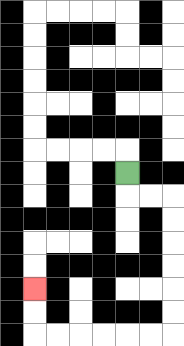{'start': '[5, 7]', 'end': '[1, 12]', 'path_directions': 'D,R,R,D,D,D,D,D,D,L,L,L,L,L,L,U,U', 'path_coordinates': '[[5, 7], [5, 8], [6, 8], [7, 8], [7, 9], [7, 10], [7, 11], [7, 12], [7, 13], [7, 14], [6, 14], [5, 14], [4, 14], [3, 14], [2, 14], [1, 14], [1, 13], [1, 12]]'}